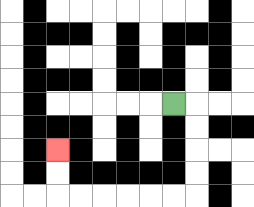{'start': '[7, 4]', 'end': '[2, 6]', 'path_directions': 'R,D,D,D,D,L,L,L,L,L,L,U,U', 'path_coordinates': '[[7, 4], [8, 4], [8, 5], [8, 6], [8, 7], [8, 8], [7, 8], [6, 8], [5, 8], [4, 8], [3, 8], [2, 8], [2, 7], [2, 6]]'}